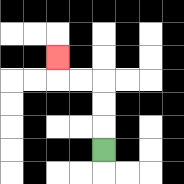{'start': '[4, 6]', 'end': '[2, 2]', 'path_directions': 'U,U,U,L,L,U', 'path_coordinates': '[[4, 6], [4, 5], [4, 4], [4, 3], [3, 3], [2, 3], [2, 2]]'}